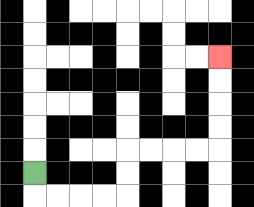{'start': '[1, 7]', 'end': '[9, 2]', 'path_directions': 'D,R,R,R,R,U,U,R,R,R,R,U,U,U,U', 'path_coordinates': '[[1, 7], [1, 8], [2, 8], [3, 8], [4, 8], [5, 8], [5, 7], [5, 6], [6, 6], [7, 6], [8, 6], [9, 6], [9, 5], [9, 4], [9, 3], [9, 2]]'}